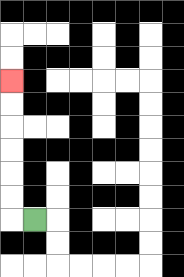{'start': '[1, 9]', 'end': '[0, 3]', 'path_directions': 'L,U,U,U,U,U,U', 'path_coordinates': '[[1, 9], [0, 9], [0, 8], [0, 7], [0, 6], [0, 5], [0, 4], [0, 3]]'}